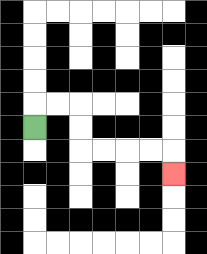{'start': '[1, 5]', 'end': '[7, 7]', 'path_directions': 'U,R,R,D,D,R,R,R,R,D', 'path_coordinates': '[[1, 5], [1, 4], [2, 4], [3, 4], [3, 5], [3, 6], [4, 6], [5, 6], [6, 6], [7, 6], [7, 7]]'}